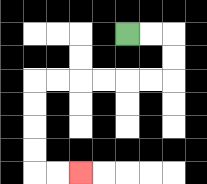{'start': '[5, 1]', 'end': '[3, 7]', 'path_directions': 'R,R,D,D,L,L,L,L,L,L,D,D,D,D,R,R', 'path_coordinates': '[[5, 1], [6, 1], [7, 1], [7, 2], [7, 3], [6, 3], [5, 3], [4, 3], [3, 3], [2, 3], [1, 3], [1, 4], [1, 5], [1, 6], [1, 7], [2, 7], [3, 7]]'}